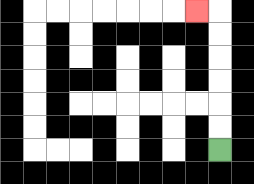{'start': '[9, 6]', 'end': '[8, 0]', 'path_directions': 'U,U,U,U,U,U,L', 'path_coordinates': '[[9, 6], [9, 5], [9, 4], [9, 3], [9, 2], [9, 1], [9, 0], [8, 0]]'}